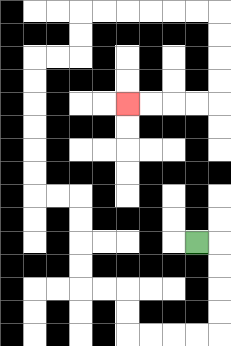{'start': '[8, 10]', 'end': '[5, 4]', 'path_directions': 'R,D,D,D,D,L,L,L,L,U,U,L,L,U,U,U,U,L,L,U,U,U,U,U,U,R,R,U,U,R,R,R,R,R,R,D,D,D,D,L,L,L,L', 'path_coordinates': '[[8, 10], [9, 10], [9, 11], [9, 12], [9, 13], [9, 14], [8, 14], [7, 14], [6, 14], [5, 14], [5, 13], [5, 12], [4, 12], [3, 12], [3, 11], [3, 10], [3, 9], [3, 8], [2, 8], [1, 8], [1, 7], [1, 6], [1, 5], [1, 4], [1, 3], [1, 2], [2, 2], [3, 2], [3, 1], [3, 0], [4, 0], [5, 0], [6, 0], [7, 0], [8, 0], [9, 0], [9, 1], [9, 2], [9, 3], [9, 4], [8, 4], [7, 4], [6, 4], [5, 4]]'}